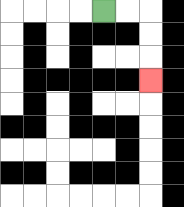{'start': '[4, 0]', 'end': '[6, 3]', 'path_directions': 'R,R,D,D,D', 'path_coordinates': '[[4, 0], [5, 0], [6, 0], [6, 1], [6, 2], [6, 3]]'}